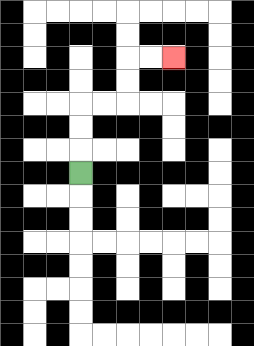{'start': '[3, 7]', 'end': '[7, 2]', 'path_directions': 'U,U,U,R,R,U,U,R,R', 'path_coordinates': '[[3, 7], [3, 6], [3, 5], [3, 4], [4, 4], [5, 4], [5, 3], [5, 2], [6, 2], [7, 2]]'}